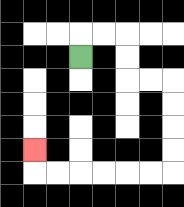{'start': '[3, 2]', 'end': '[1, 6]', 'path_directions': 'U,R,R,D,D,R,R,D,D,D,D,L,L,L,L,L,L,U', 'path_coordinates': '[[3, 2], [3, 1], [4, 1], [5, 1], [5, 2], [5, 3], [6, 3], [7, 3], [7, 4], [7, 5], [7, 6], [7, 7], [6, 7], [5, 7], [4, 7], [3, 7], [2, 7], [1, 7], [1, 6]]'}